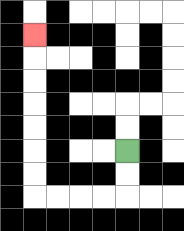{'start': '[5, 6]', 'end': '[1, 1]', 'path_directions': 'D,D,L,L,L,L,U,U,U,U,U,U,U', 'path_coordinates': '[[5, 6], [5, 7], [5, 8], [4, 8], [3, 8], [2, 8], [1, 8], [1, 7], [1, 6], [1, 5], [1, 4], [1, 3], [1, 2], [1, 1]]'}